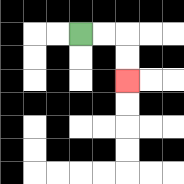{'start': '[3, 1]', 'end': '[5, 3]', 'path_directions': 'R,R,D,D', 'path_coordinates': '[[3, 1], [4, 1], [5, 1], [5, 2], [5, 3]]'}